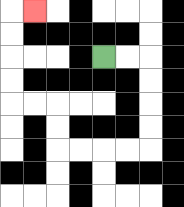{'start': '[4, 2]', 'end': '[1, 0]', 'path_directions': 'R,R,D,D,D,D,L,L,L,L,U,U,L,L,U,U,U,U,R', 'path_coordinates': '[[4, 2], [5, 2], [6, 2], [6, 3], [6, 4], [6, 5], [6, 6], [5, 6], [4, 6], [3, 6], [2, 6], [2, 5], [2, 4], [1, 4], [0, 4], [0, 3], [0, 2], [0, 1], [0, 0], [1, 0]]'}